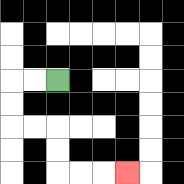{'start': '[2, 3]', 'end': '[5, 7]', 'path_directions': 'L,L,D,D,R,R,D,D,R,R,R', 'path_coordinates': '[[2, 3], [1, 3], [0, 3], [0, 4], [0, 5], [1, 5], [2, 5], [2, 6], [2, 7], [3, 7], [4, 7], [5, 7]]'}